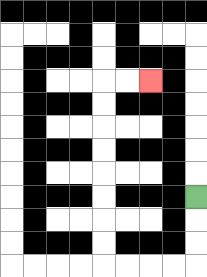{'start': '[8, 8]', 'end': '[6, 3]', 'path_directions': 'D,D,D,L,L,L,L,U,U,U,U,U,U,U,U,R,R', 'path_coordinates': '[[8, 8], [8, 9], [8, 10], [8, 11], [7, 11], [6, 11], [5, 11], [4, 11], [4, 10], [4, 9], [4, 8], [4, 7], [4, 6], [4, 5], [4, 4], [4, 3], [5, 3], [6, 3]]'}